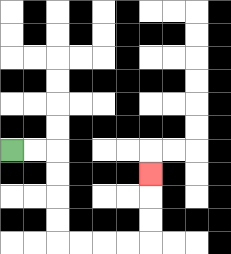{'start': '[0, 6]', 'end': '[6, 7]', 'path_directions': 'R,R,D,D,D,D,R,R,R,R,U,U,U', 'path_coordinates': '[[0, 6], [1, 6], [2, 6], [2, 7], [2, 8], [2, 9], [2, 10], [3, 10], [4, 10], [5, 10], [6, 10], [6, 9], [6, 8], [6, 7]]'}